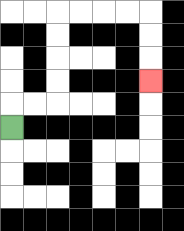{'start': '[0, 5]', 'end': '[6, 3]', 'path_directions': 'U,R,R,U,U,U,U,R,R,R,R,D,D,D', 'path_coordinates': '[[0, 5], [0, 4], [1, 4], [2, 4], [2, 3], [2, 2], [2, 1], [2, 0], [3, 0], [4, 0], [5, 0], [6, 0], [6, 1], [6, 2], [6, 3]]'}